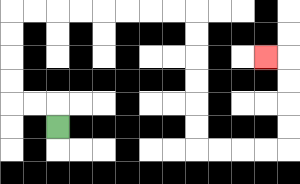{'start': '[2, 5]', 'end': '[11, 2]', 'path_directions': 'U,L,L,U,U,U,U,R,R,R,R,R,R,R,R,D,D,D,D,D,D,R,R,R,R,U,U,U,U,L', 'path_coordinates': '[[2, 5], [2, 4], [1, 4], [0, 4], [0, 3], [0, 2], [0, 1], [0, 0], [1, 0], [2, 0], [3, 0], [4, 0], [5, 0], [6, 0], [7, 0], [8, 0], [8, 1], [8, 2], [8, 3], [8, 4], [8, 5], [8, 6], [9, 6], [10, 6], [11, 6], [12, 6], [12, 5], [12, 4], [12, 3], [12, 2], [11, 2]]'}